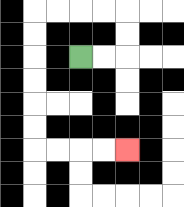{'start': '[3, 2]', 'end': '[5, 6]', 'path_directions': 'R,R,U,U,L,L,L,L,D,D,D,D,D,D,R,R,R,R', 'path_coordinates': '[[3, 2], [4, 2], [5, 2], [5, 1], [5, 0], [4, 0], [3, 0], [2, 0], [1, 0], [1, 1], [1, 2], [1, 3], [1, 4], [1, 5], [1, 6], [2, 6], [3, 6], [4, 6], [5, 6]]'}